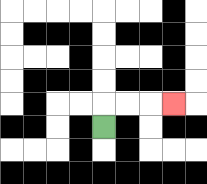{'start': '[4, 5]', 'end': '[7, 4]', 'path_directions': 'U,R,R,R', 'path_coordinates': '[[4, 5], [4, 4], [5, 4], [6, 4], [7, 4]]'}